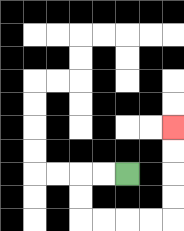{'start': '[5, 7]', 'end': '[7, 5]', 'path_directions': 'L,L,D,D,R,R,R,R,U,U,U,U', 'path_coordinates': '[[5, 7], [4, 7], [3, 7], [3, 8], [3, 9], [4, 9], [5, 9], [6, 9], [7, 9], [7, 8], [7, 7], [7, 6], [7, 5]]'}